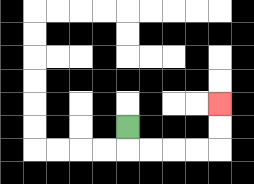{'start': '[5, 5]', 'end': '[9, 4]', 'path_directions': 'D,R,R,R,R,U,U', 'path_coordinates': '[[5, 5], [5, 6], [6, 6], [7, 6], [8, 6], [9, 6], [9, 5], [9, 4]]'}